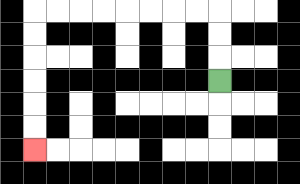{'start': '[9, 3]', 'end': '[1, 6]', 'path_directions': 'U,U,U,L,L,L,L,L,L,L,L,D,D,D,D,D,D', 'path_coordinates': '[[9, 3], [9, 2], [9, 1], [9, 0], [8, 0], [7, 0], [6, 0], [5, 0], [4, 0], [3, 0], [2, 0], [1, 0], [1, 1], [1, 2], [1, 3], [1, 4], [1, 5], [1, 6]]'}